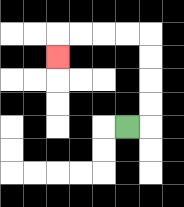{'start': '[5, 5]', 'end': '[2, 2]', 'path_directions': 'R,U,U,U,U,L,L,L,L,D', 'path_coordinates': '[[5, 5], [6, 5], [6, 4], [6, 3], [6, 2], [6, 1], [5, 1], [4, 1], [3, 1], [2, 1], [2, 2]]'}